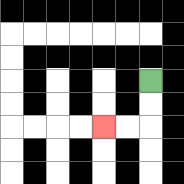{'start': '[6, 3]', 'end': '[4, 5]', 'path_directions': 'D,D,L,L', 'path_coordinates': '[[6, 3], [6, 4], [6, 5], [5, 5], [4, 5]]'}